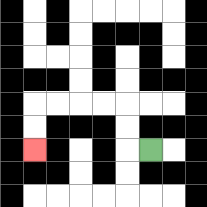{'start': '[6, 6]', 'end': '[1, 6]', 'path_directions': 'L,U,U,L,L,L,L,D,D', 'path_coordinates': '[[6, 6], [5, 6], [5, 5], [5, 4], [4, 4], [3, 4], [2, 4], [1, 4], [1, 5], [1, 6]]'}